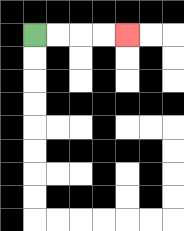{'start': '[1, 1]', 'end': '[5, 1]', 'path_directions': 'R,R,R,R', 'path_coordinates': '[[1, 1], [2, 1], [3, 1], [4, 1], [5, 1]]'}